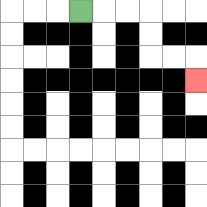{'start': '[3, 0]', 'end': '[8, 3]', 'path_directions': 'R,R,R,D,D,R,R,D', 'path_coordinates': '[[3, 0], [4, 0], [5, 0], [6, 0], [6, 1], [6, 2], [7, 2], [8, 2], [8, 3]]'}